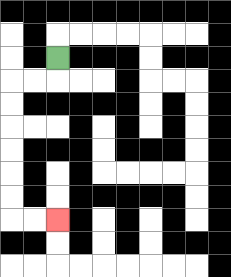{'start': '[2, 2]', 'end': '[2, 9]', 'path_directions': 'D,L,L,D,D,D,D,D,D,R,R', 'path_coordinates': '[[2, 2], [2, 3], [1, 3], [0, 3], [0, 4], [0, 5], [0, 6], [0, 7], [0, 8], [0, 9], [1, 9], [2, 9]]'}